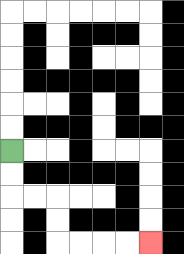{'start': '[0, 6]', 'end': '[6, 10]', 'path_directions': 'D,D,R,R,D,D,R,R,R,R', 'path_coordinates': '[[0, 6], [0, 7], [0, 8], [1, 8], [2, 8], [2, 9], [2, 10], [3, 10], [4, 10], [5, 10], [6, 10]]'}